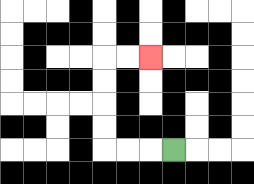{'start': '[7, 6]', 'end': '[6, 2]', 'path_directions': 'L,L,L,U,U,U,U,R,R', 'path_coordinates': '[[7, 6], [6, 6], [5, 6], [4, 6], [4, 5], [4, 4], [4, 3], [4, 2], [5, 2], [6, 2]]'}